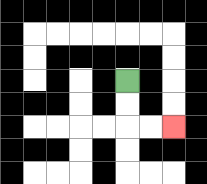{'start': '[5, 3]', 'end': '[7, 5]', 'path_directions': 'D,D,R,R', 'path_coordinates': '[[5, 3], [5, 4], [5, 5], [6, 5], [7, 5]]'}